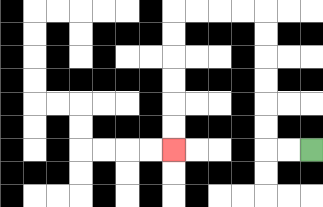{'start': '[13, 6]', 'end': '[7, 6]', 'path_directions': 'L,L,U,U,U,U,U,U,L,L,L,L,D,D,D,D,D,D', 'path_coordinates': '[[13, 6], [12, 6], [11, 6], [11, 5], [11, 4], [11, 3], [11, 2], [11, 1], [11, 0], [10, 0], [9, 0], [8, 0], [7, 0], [7, 1], [7, 2], [7, 3], [7, 4], [7, 5], [7, 6]]'}